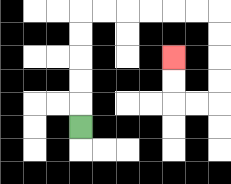{'start': '[3, 5]', 'end': '[7, 2]', 'path_directions': 'U,U,U,U,U,R,R,R,R,R,R,D,D,D,D,L,L,U,U', 'path_coordinates': '[[3, 5], [3, 4], [3, 3], [3, 2], [3, 1], [3, 0], [4, 0], [5, 0], [6, 0], [7, 0], [8, 0], [9, 0], [9, 1], [9, 2], [9, 3], [9, 4], [8, 4], [7, 4], [7, 3], [7, 2]]'}